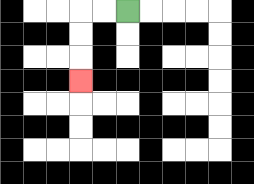{'start': '[5, 0]', 'end': '[3, 3]', 'path_directions': 'L,L,D,D,D', 'path_coordinates': '[[5, 0], [4, 0], [3, 0], [3, 1], [3, 2], [3, 3]]'}